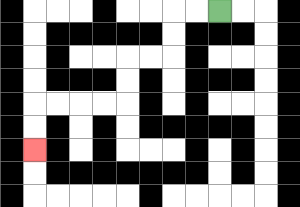{'start': '[9, 0]', 'end': '[1, 6]', 'path_directions': 'L,L,D,D,L,L,D,D,L,L,L,L,D,D', 'path_coordinates': '[[9, 0], [8, 0], [7, 0], [7, 1], [7, 2], [6, 2], [5, 2], [5, 3], [5, 4], [4, 4], [3, 4], [2, 4], [1, 4], [1, 5], [1, 6]]'}